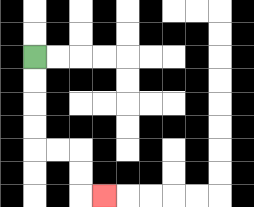{'start': '[1, 2]', 'end': '[4, 8]', 'path_directions': 'D,D,D,D,R,R,D,D,R', 'path_coordinates': '[[1, 2], [1, 3], [1, 4], [1, 5], [1, 6], [2, 6], [3, 6], [3, 7], [3, 8], [4, 8]]'}